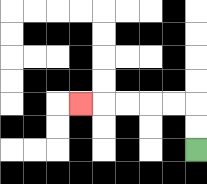{'start': '[8, 6]', 'end': '[3, 4]', 'path_directions': 'U,U,L,L,L,L,L', 'path_coordinates': '[[8, 6], [8, 5], [8, 4], [7, 4], [6, 4], [5, 4], [4, 4], [3, 4]]'}